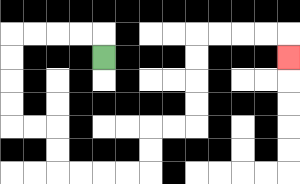{'start': '[4, 2]', 'end': '[12, 2]', 'path_directions': 'U,L,L,L,L,D,D,D,D,R,R,D,D,R,R,R,R,U,U,R,R,U,U,U,U,R,R,R,R,D', 'path_coordinates': '[[4, 2], [4, 1], [3, 1], [2, 1], [1, 1], [0, 1], [0, 2], [0, 3], [0, 4], [0, 5], [1, 5], [2, 5], [2, 6], [2, 7], [3, 7], [4, 7], [5, 7], [6, 7], [6, 6], [6, 5], [7, 5], [8, 5], [8, 4], [8, 3], [8, 2], [8, 1], [9, 1], [10, 1], [11, 1], [12, 1], [12, 2]]'}